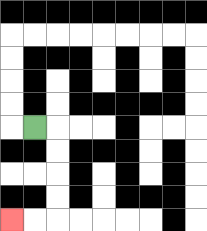{'start': '[1, 5]', 'end': '[0, 9]', 'path_directions': 'R,D,D,D,D,L,L', 'path_coordinates': '[[1, 5], [2, 5], [2, 6], [2, 7], [2, 8], [2, 9], [1, 9], [0, 9]]'}